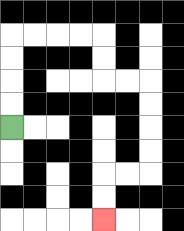{'start': '[0, 5]', 'end': '[4, 9]', 'path_directions': 'U,U,U,U,R,R,R,R,D,D,R,R,D,D,D,D,L,L,D,D', 'path_coordinates': '[[0, 5], [0, 4], [0, 3], [0, 2], [0, 1], [1, 1], [2, 1], [3, 1], [4, 1], [4, 2], [4, 3], [5, 3], [6, 3], [6, 4], [6, 5], [6, 6], [6, 7], [5, 7], [4, 7], [4, 8], [4, 9]]'}